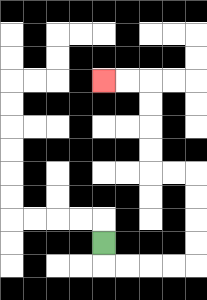{'start': '[4, 10]', 'end': '[4, 3]', 'path_directions': 'D,R,R,R,R,U,U,U,U,L,L,U,U,U,U,L,L', 'path_coordinates': '[[4, 10], [4, 11], [5, 11], [6, 11], [7, 11], [8, 11], [8, 10], [8, 9], [8, 8], [8, 7], [7, 7], [6, 7], [6, 6], [6, 5], [6, 4], [6, 3], [5, 3], [4, 3]]'}